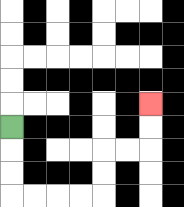{'start': '[0, 5]', 'end': '[6, 4]', 'path_directions': 'D,D,D,R,R,R,R,U,U,R,R,U,U', 'path_coordinates': '[[0, 5], [0, 6], [0, 7], [0, 8], [1, 8], [2, 8], [3, 8], [4, 8], [4, 7], [4, 6], [5, 6], [6, 6], [6, 5], [6, 4]]'}